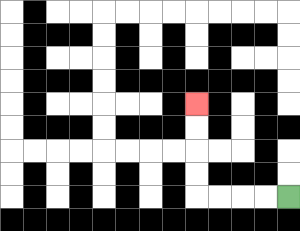{'start': '[12, 8]', 'end': '[8, 4]', 'path_directions': 'L,L,L,L,U,U,U,U', 'path_coordinates': '[[12, 8], [11, 8], [10, 8], [9, 8], [8, 8], [8, 7], [8, 6], [8, 5], [8, 4]]'}